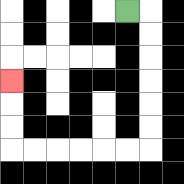{'start': '[5, 0]', 'end': '[0, 3]', 'path_directions': 'R,D,D,D,D,D,D,L,L,L,L,L,L,U,U,U', 'path_coordinates': '[[5, 0], [6, 0], [6, 1], [6, 2], [6, 3], [6, 4], [6, 5], [6, 6], [5, 6], [4, 6], [3, 6], [2, 6], [1, 6], [0, 6], [0, 5], [0, 4], [0, 3]]'}